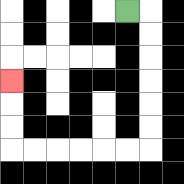{'start': '[5, 0]', 'end': '[0, 3]', 'path_directions': 'R,D,D,D,D,D,D,L,L,L,L,L,L,U,U,U', 'path_coordinates': '[[5, 0], [6, 0], [6, 1], [6, 2], [6, 3], [6, 4], [6, 5], [6, 6], [5, 6], [4, 6], [3, 6], [2, 6], [1, 6], [0, 6], [0, 5], [0, 4], [0, 3]]'}